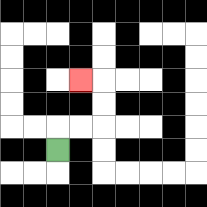{'start': '[2, 6]', 'end': '[3, 3]', 'path_directions': 'U,R,R,U,U,L', 'path_coordinates': '[[2, 6], [2, 5], [3, 5], [4, 5], [4, 4], [4, 3], [3, 3]]'}